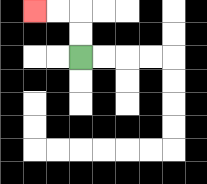{'start': '[3, 2]', 'end': '[1, 0]', 'path_directions': 'U,U,L,L', 'path_coordinates': '[[3, 2], [3, 1], [3, 0], [2, 0], [1, 0]]'}